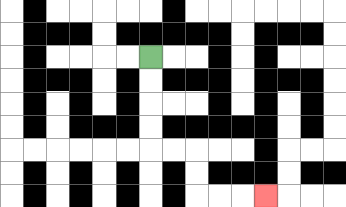{'start': '[6, 2]', 'end': '[11, 8]', 'path_directions': 'D,D,D,D,R,R,D,D,R,R,R', 'path_coordinates': '[[6, 2], [6, 3], [6, 4], [6, 5], [6, 6], [7, 6], [8, 6], [8, 7], [8, 8], [9, 8], [10, 8], [11, 8]]'}